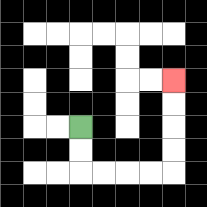{'start': '[3, 5]', 'end': '[7, 3]', 'path_directions': 'D,D,R,R,R,R,U,U,U,U', 'path_coordinates': '[[3, 5], [3, 6], [3, 7], [4, 7], [5, 7], [6, 7], [7, 7], [7, 6], [7, 5], [7, 4], [7, 3]]'}